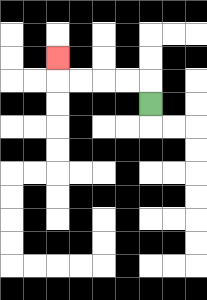{'start': '[6, 4]', 'end': '[2, 2]', 'path_directions': 'U,L,L,L,L,U', 'path_coordinates': '[[6, 4], [6, 3], [5, 3], [4, 3], [3, 3], [2, 3], [2, 2]]'}